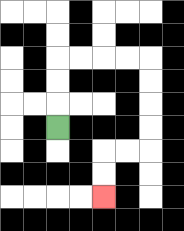{'start': '[2, 5]', 'end': '[4, 8]', 'path_directions': 'U,U,U,R,R,R,R,D,D,D,D,L,L,D,D', 'path_coordinates': '[[2, 5], [2, 4], [2, 3], [2, 2], [3, 2], [4, 2], [5, 2], [6, 2], [6, 3], [6, 4], [6, 5], [6, 6], [5, 6], [4, 6], [4, 7], [4, 8]]'}